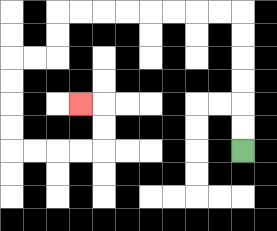{'start': '[10, 6]', 'end': '[3, 4]', 'path_directions': 'U,U,U,U,U,U,L,L,L,L,L,L,L,L,D,D,L,L,D,D,D,D,R,R,R,R,U,U,L', 'path_coordinates': '[[10, 6], [10, 5], [10, 4], [10, 3], [10, 2], [10, 1], [10, 0], [9, 0], [8, 0], [7, 0], [6, 0], [5, 0], [4, 0], [3, 0], [2, 0], [2, 1], [2, 2], [1, 2], [0, 2], [0, 3], [0, 4], [0, 5], [0, 6], [1, 6], [2, 6], [3, 6], [4, 6], [4, 5], [4, 4], [3, 4]]'}